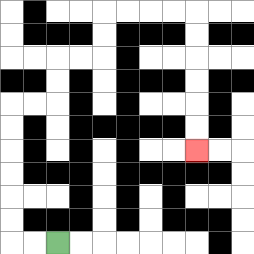{'start': '[2, 10]', 'end': '[8, 6]', 'path_directions': 'L,L,U,U,U,U,U,U,R,R,U,U,R,R,U,U,R,R,R,R,D,D,D,D,D,D', 'path_coordinates': '[[2, 10], [1, 10], [0, 10], [0, 9], [0, 8], [0, 7], [0, 6], [0, 5], [0, 4], [1, 4], [2, 4], [2, 3], [2, 2], [3, 2], [4, 2], [4, 1], [4, 0], [5, 0], [6, 0], [7, 0], [8, 0], [8, 1], [8, 2], [8, 3], [8, 4], [8, 5], [8, 6]]'}